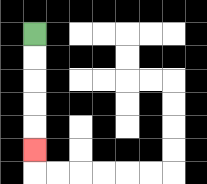{'start': '[1, 1]', 'end': '[1, 6]', 'path_directions': 'D,D,D,D,D', 'path_coordinates': '[[1, 1], [1, 2], [1, 3], [1, 4], [1, 5], [1, 6]]'}